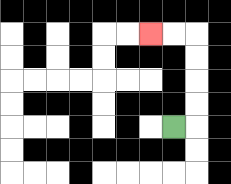{'start': '[7, 5]', 'end': '[6, 1]', 'path_directions': 'R,U,U,U,U,L,L', 'path_coordinates': '[[7, 5], [8, 5], [8, 4], [8, 3], [8, 2], [8, 1], [7, 1], [6, 1]]'}